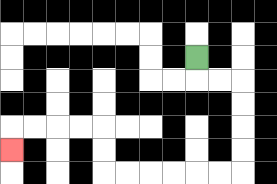{'start': '[8, 2]', 'end': '[0, 6]', 'path_directions': 'D,R,R,D,D,D,D,L,L,L,L,L,L,U,U,L,L,L,L,D', 'path_coordinates': '[[8, 2], [8, 3], [9, 3], [10, 3], [10, 4], [10, 5], [10, 6], [10, 7], [9, 7], [8, 7], [7, 7], [6, 7], [5, 7], [4, 7], [4, 6], [4, 5], [3, 5], [2, 5], [1, 5], [0, 5], [0, 6]]'}